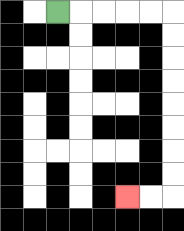{'start': '[2, 0]', 'end': '[5, 8]', 'path_directions': 'R,R,R,R,R,D,D,D,D,D,D,D,D,L,L', 'path_coordinates': '[[2, 0], [3, 0], [4, 0], [5, 0], [6, 0], [7, 0], [7, 1], [7, 2], [7, 3], [7, 4], [7, 5], [7, 6], [7, 7], [7, 8], [6, 8], [5, 8]]'}